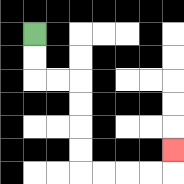{'start': '[1, 1]', 'end': '[7, 6]', 'path_directions': 'D,D,R,R,D,D,D,D,R,R,R,R,U', 'path_coordinates': '[[1, 1], [1, 2], [1, 3], [2, 3], [3, 3], [3, 4], [3, 5], [3, 6], [3, 7], [4, 7], [5, 7], [6, 7], [7, 7], [7, 6]]'}